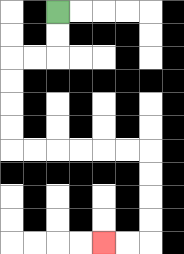{'start': '[2, 0]', 'end': '[4, 10]', 'path_directions': 'D,D,L,L,D,D,D,D,R,R,R,R,R,R,D,D,D,D,L,L', 'path_coordinates': '[[2, 0], [2, 1], [2, 2], [1, 2], [0, 2], [0, 3], [0, 4], [0, 5], [0, 6], [1, 6], [2, 6], [3, 6], [4, 6], [5, 6], [6, 6], [6, 7], [6, 8], [6, 9], [6, 10], [5, 10], [4, 10]]'}